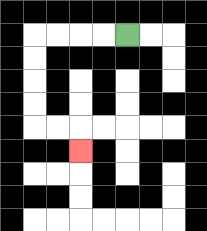{'start': '[5, 1]', 'end': '[3, 6]', 'path_directions': 'L,L,L,L,D,D,D,D,R,R,D', 'path_coordinates': '[[5, 1], [4, 1], [3, 1], [2, 1], [1, 1], [1, 2], [1, 3], [1, 4], [1, 5], [2, 5], [3, 5], [3, 6]]'}